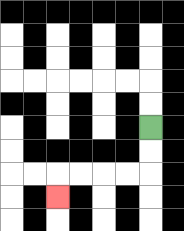{'start': '[6, 5]', 'end': '[2, 8]', 'path_directions': 'D,D,L,L,L,L,D', 'path_coordinates': '[[6, 5], [6, 6], [6, 7], [5, 7], [4, 7], [3, 7], [2, 7], [2, 8]]'}